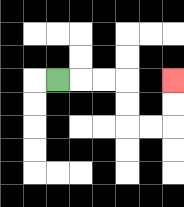{'start': '[2, 3]', 'end': '[7, 3]', 'path_directions': 'R,R,R,D,D,R,R,U,U', 'path_coordinates': '[[2, 3], [3, 3], [4, 3], [5, 3], [5, 4], [5, 5], [6, 5], [7, 5], [7, 4], [7, 3]]'}